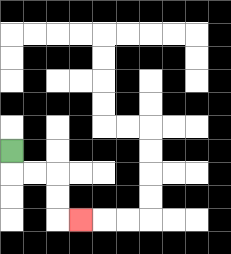{'start': '[0, 6]', 'end': '[3, 9]', 'path_directions': 'D,R,R,D,D,R', 'path_coordinates': '[[0, 6], [0, 7], [1, 7], [2, 7], [2, 8], [2, 9], [3, 9]]'}